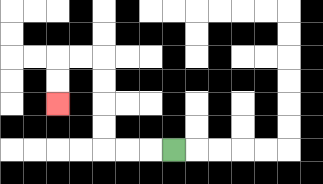{'start': '[7, 6]', 'end': '[2, 4]', 'path_directions': 'L,L,L,U,U,U,U,L,L,D,D', 'path_coordinates': '[[7, 6], [6, 6], [5, 6], [4, 6], [4, 5], [4, 4], [4, 3], [4, 2], [3, 2], [2, 2], [2, 3], [2, 4]]'}